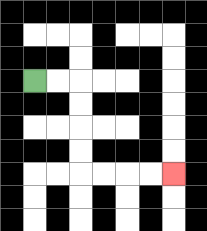{'start': '[1, 3]', 'end': '[7, 7]', 'path_directions': 'R,R,D,D,D,D,R,R,R,R', 'path_coordinates': '[[1, 3], [2, 3], [3, 3], [3, 4], [3, 5], [3, 6], [3, 7], [4, 7], [5, 7], [6, 7], [7, 7]]'}